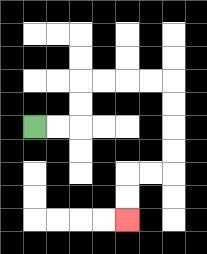{'start': '[1, 5]', 'end': '[5, 9]', 'path_directions': 'R,R,U,U,R,R,R,R,D,D,D,D,L,L,D,D', 'path_coordinates': '[[1, 5], [2, 5], [3, 5], [3, 4], [3, 3], [4, 3], [5, 3], [6, 3], [7, 3], [7, 4], [7, 5], [7, 6], [7, 7], [6, 7], [5, 7], [5, 8], [5, 9]]'}